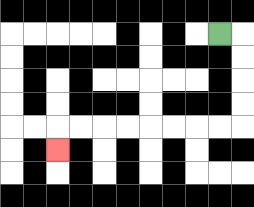{'start': '[9, 1]', 'end': '[2, 6]', 'path_directions': 'R,D,D,D,D,L,L,L,L,L,L,L,L,D', 'path_coordinates': '[[9, 1], [10, 1], [10, 2], [10, 3], [10, 4], [10, 5], [9, 5], [8, 5], [7, 5], [6, 5], [5, 5], [4, 5], [3, 5], [2, 5], [2, 6]]'}